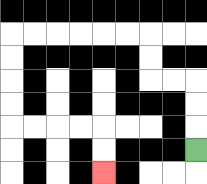{'start': '[8, 6]', 'end': '[4, 7]', 'path_directions': 'U,U,U,L,L,U,U,L,L,L,L,L,L,D,D,D,D,R,R,R,R,D,D', 'path_coordinates': '[[8, 6], [8, 5], [8, 4], [8, 3], [7, 3], [6, 3], [6, 2], [6, 1], [5, 1], [4, 1], [3, 1], [2, 1], [1, 1], [0, 1], [0, 2], [0, 3], [0, 4], [0, 5], [1, 5], [2, 5], [3, 5], [4, 5], [4, 6], [4, 7]]'}